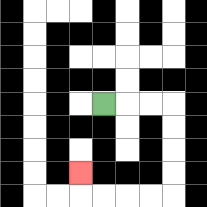{'start': '[4, 4]', 'end': '[3, 7]', 'path_directions': 'R,R,R,D,D,D,D,L,L,L,L,U', 'path_coordinates': '[[4, 4], [5, 4], [6, 4], [7, 4], [7, 5], [7, 6], [7, 7], [7, 8], [6, 8], [5, 8], [4, 8], [3, 8], [3, 7]]'}